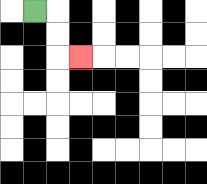{'start': '[1, 0]', 'end': '[3, 2]', 'path_directions': 'R,D,D,R', 'path_coordinates': '[[1, 0], [2, 0], [2, 1], [2, 2], [3, 2]]'}